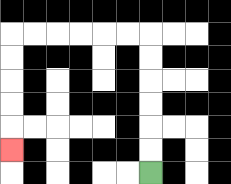{'start': '[6, 7]', 'end': '[0, 6]', 'path_directions': 'U,U,U,U,U,U,L,L,L,L,L,L,D,D,D,D,D', 'path_coordinates': '[[6, 7], [6, 6], [6, 5], [6, 4], [6, 3], [6, 2], [6, 1], [5, 1], [4, 1], [3, 1], [2, 1], [1, 1], [0, 1], [0, 2], [0, 3], [0, 4], [0, 5], [0, 6]]'}